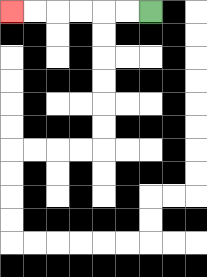{'start': '[6, 0]', 'end': '[0, 0]', 'path_directions': 'L,L,L,L,L,L', 'path_coordinates': '[[6, 0], [5, 0], [4, 0], [3, 0], [2, 0], [1, 0], [0, 0]]'}